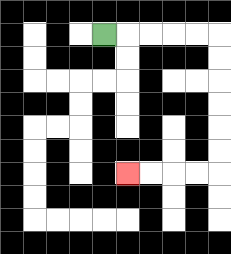{'start': '[4, 1]', 'end': '[5, 7]', 'path_directions': 'R,R,R,R,R,D,D,D,D,D,D,L,L,L,L', 'path_coordinates': '[[4, 1], [5, 1], [6, 1], [7, 1], [8, 1], [9, 1], [9, 2], [9, 3], [9, 4], [9, 5], [9, 6], [9, 7], [8, 7], [7, 7], [6, 7], [5, 7]]'}